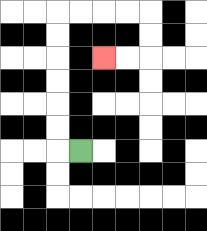{'start': '[3, 6]', 'end': '[4, 2]', 'path_directions': 'L,U,U,U,U,U,U,R,R,R,R,D,D,L,L', 'path_coordinates': '[[3, 6], [2, 6], [2, 5], [2, 4], [2, 3], [2, 2], [2, 1], [2, 0], [3, 0], [4, 0], [5, 0], [6, 0], [6, 1], [6, 2], [5, 2], [4, 2]]'}